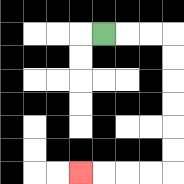{'start': '[4, 1]', 'end': '[3, 7]', 'path_directions': 'R,R,R,D,D,D,D,D,D,L,L,L,L', 'path_coordinates': '[[4, 1], [5, 1], [6, 1], [7, 1], [7, 2], [7, 3], [7, 4], [7, 5], [7, 6], [7, 7], [6, 7], [5, 7], [4, 7], [3, 7]]'}